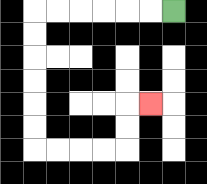{'start': '[7, 0]', 'end': '[6, 4]', 'path_directions': 'L,L,L,L,L,L,D,D,D,D,D,D,R,R,R,R,U,U,R', 'path_coordinates': '[[7, 0], [6, 0], [5, 0], [4, 0], [3, 0], [2, 0], [1, 0], [1, 1], [1, 2], [1, 3], [1, 4], [1, 5], [1, 6], [2, 6], [3, 6], [4, 6], [5, 6], [5, 5], [5, 4], [6, 4]]'}